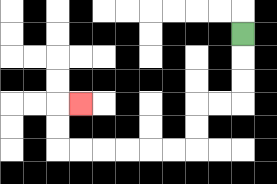{'start': '[10, 1]', 'end': '[3, 4]', 'path_directions': 'D,D,D,L,L,D,D,L,L,L,L,L,L,U,U,R', 'path_coordinates': '[[10, 1], [10, 2], [10, 3], [10, 4], [9, 4], [8, 4], [8, 5], [8, 6], [7, 6], [6, 6], [5, 6], [4, 6], [3, 6], [2, 6], [2, 5], [2, 4], [3, 4]]'}